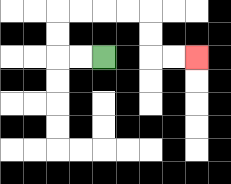{'start': '[4, 2]', 'end': '[8, 2]', 'path_directions': 'L,L,U,U,R,R,R,R,D,D,R,R', 'path_coordinates': '[[4, 2], [3, 2], [2, 2], [2, 1], [2, 0], [3, 0], [4, 0], [5, 0], [6, 0], [6, 1], [6, 2], [7, 2], [8, 2]]'}